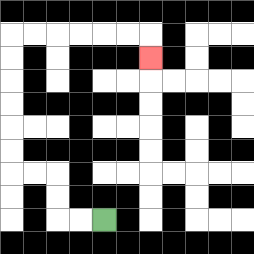{'start': '[4, 9]', 'end': '[6, 2]', 'path_directions': 'L,L,U,U,L,L,U,U,U,U,U,U,R,R,R,R,R,R,D', 'path_coordinates': '[[4, 9], [3, 9], [2, 9], [2, 8], [2, 7], [1, 7], [0, 7], [0, 6], [0, 5], [0, 4], [0, 3], [0, 2], [0, 1], [1, 1], [2, 1], [3, 1], [4, 1], [5, 1], [6, 1], [6, 2]]'}